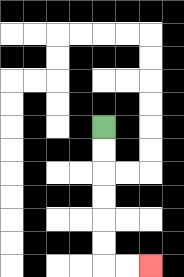{'start': '[4, 5]', 'end': '[6, 11]', 'path_directions': 'D,D,D,D,D,D,R,R', 'path_coordinates': '[[4, 5], [4, 6], [4, 7], [4, 8], [4, 9], [4, 10], [4, 11], [5, 11], [6, 11]]'}